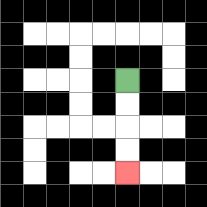{'start': '[5, 3]', 'end': '[5, 7]', 'path_directions': 'D,D,D,D', 'path_coordinates': '[[5, 3], [5, 4], [5, 5], [5, 6], [5, 7]]'}